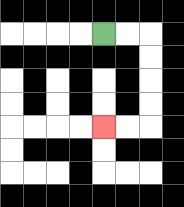{'start': '[4, 1]', 'end': '[4, 5]', 'path_directions': 'R,R,D,D,D,D,L,L', 'path_coordinates': '[[4, 1], [5, 1], [6, 1], [6, 2], [6, 3], [6, 4], [6, 5], [5, 5], [4, 5]]'}